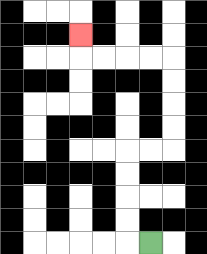{'start': '[6, 10]', 'end': '[3, 1]', 'path_directions': 'L,U,U,U,U,R,R,U,U,U,U,L,L,L,L,U', 'path_coordinates': '[[6, 10], [5, 10], [5, 9], [5, 8], [5, 7], [5, 6], [6, 6], [7, 6], [7, 5], [7, 4], [7, 3], [7, 2], [6, 2], [5, 2], [4, 2], [3, 2], [3, 1]]'}